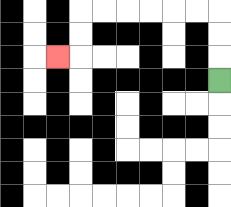{'start': '[9, 3]', 'end': '[2, 2]', 'path_directions': 'U,U,U,L,L,L,L,L,L,D,D,L', 'path_coordinates': '[[9, 3], [9, 2], [9, 1], [9, 0], [8, 0], [7, 0], [6, 0], [5, 0], [4, 0], [3, 0], [3, 1], [3, 2], [2, 2]]'}